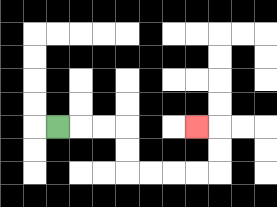{'start': '[2, 5]', 'end': '[8, 5]', 'path_directions': 'R,R,R,D,D,R,R,R,R,U,U,L', 'path_coordinates': '[[2, 5], [3, 5], [4, 5], [5, 5], [5, 6], [5, 7], [6, 7], [7, 7], [8, 7], [9, 7], [9, 6], [9, 5], [8, 5]]'}